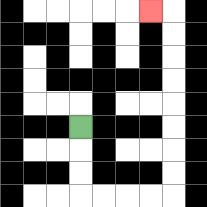{'start': '[3, 5]', 'end': '[6, 0]', 'path_directions': 'D,D,D,R,R,R,R,U,U,U,U,U,U,U,U,L', 'path_coordinates': '[[3, 5], [3, 6], [3, 7], [3, 8], [4, 8], [5, 8], [6, 8], [7, 8], [7, 7], [7, 6], [7, 5], [7, 4], [7, 3], [7, 2], [7, 1], [7, 0], [6, 0]]'}